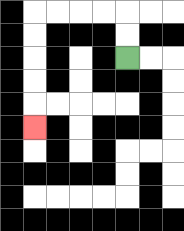{'start': '[5, 2]', 'end': '[1, 5]', 'path_directions': 'U,U,L,L,L,L,D,D,D,D,D', 'path_coordinates': '[[5, 2], [5, 1], [5, 0], [4, 0], [3, 0], [2, 0], [1, 0], [1, 1], [1, 2], [1, 3], [1, 4], [1, 5]]'}